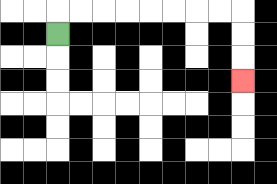{'start': '[2, 1]', 'end': '[10, 3]', 'path_directions': 'U,R,R,R,R,R,R,R,R,D,D,D', 'path_coordinates': '[[2, 1], [2, 0], [3, 0], [4, 0], [5, 0], [6, 0], [7, 0], [8, 0], [9, 0], [10, 0], [10, 1], [10, 2], [10, 3]]'}